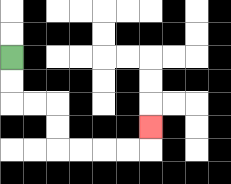{'start': '[0, 2]', 'end': '[6, 5]', 'path_directions': 'D,D,R,R,D,D,R,R,R,R,U', 'path_coordinates': '[[0, 2], [0, 3], [0, 4], [1, 4], [2, 4], [2, 5], [2, 6], [3, 6], [4, 6], [5, 6], [6, 6], [6, 5]]'}